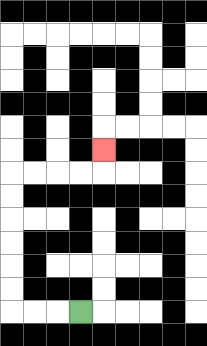{'start': '[3, 13]', 'end': '[4, 6]', 'path_directions': 'L,L,L,U,U,U,U,U,U,R,R,R,R,U', 'path_coordinates': '[[3, 13], [2, 13], [1, 13], [0, 13], [0, 12], [0, 11], [0, 10], [0, 9], [0, 8], [0, 7], [1, 7], [2, 7], [3, 7], [4, 7], [4, 6]]'}